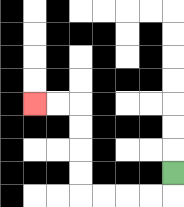{'start': '[7, 7]', 'end': '[1, 4]', 'path_directions': 'D,L,L,L,L,U,U,U,U,L,L', 'path_coordinates': '[[7, 7], [7, 8], [6, 8], [5, 8], [4, 8], [3, 8], [3, 7], [3, 6], [3, 5], [3, 4], [2, 4], [1, 4]]'}